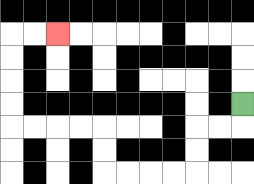{'start': '[10, 4]', 'end': '[2, 1]', 'path_directions': 'D,L,L,D,D,L,L,L,L,U,U,L,L,L,L,U,U,U,U,R,R', 'path_coordinates': '[[10, 4], [10, 5], [9, 5], [8, 5], [8, 6], [8, 7], [7, 7], [6, 7], [5, 7], [4, 7], [4, 6], [4, 5], [3, 5], [2, 5], [1, 5], [0, 5], [0, 4], [0, 3], [0, 2], [0, 1], [1, 1], [2, 1]]'}